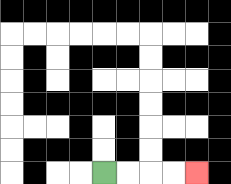{'start': '[4, 7]', 'end': '[8, 7]', 'path_directions': 'R,R,R,R', 'path_coordinates': '[[4, 7], [5, 7], [6, 7], [7, 7], [8, 7]]'}